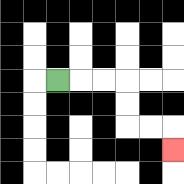{'start': '[2, 3]', 'end': '[7, 6]', 'path_directions': 'R,R,R,D,D,R,R,D', 'path_coordinates': '[[2, 3], [3, 3], [4, 3], [5, 3], [5, 4], [5, 5], [6, 5], [7, 5], [7, 6]]'}